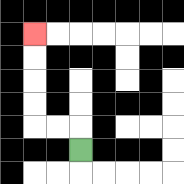{'start': '[3, 6]', 'end': '[1, 1]', 'path_directions': 'U,L,L,U,U,U,U', 'path_coordinates': '[[3, 6], [3, 5], [2, 5], [1, 5], [1, 4], [1, 3], [1, 2], [1, 1]]'}